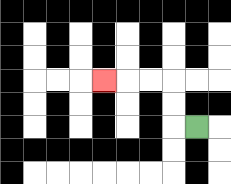{'start': '[8, 5]', 'end': '[4, 3]', 'path_directions': 'L,U,U,L,L,L', 'path_coordinates': '[[8, 5], [7, 5], [7, 4], [7, 3], [6, 3], [5, 3], [4, 3]]'}